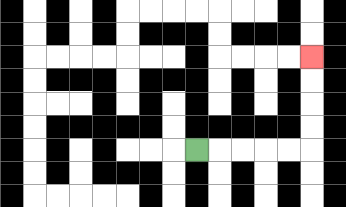{'start': '[8, 6]', 'end': '[13, 2]', 'path_directions': 'R,R,R,R,R,U,U,U,U', 'path_coordinates': '[[8, 6], [9, 6], [10, 6], [11, 6], [12, 6], [13, 6], [13, 5], [13, 4], [13, 3], [13, 2]]'}